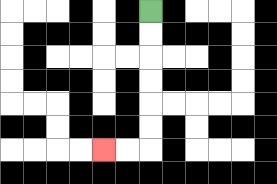{'start': '[6, 0]', 'end': '[4, 6]', 'path_directions': 'D,D,D,D,D,D,L,L', 'path_coordinates': '[[6, 0], [6, 1], [6, 2], [6, 3], [6, 4], [6, 5], [6, 6], [5, 6], [4, 6]]'}